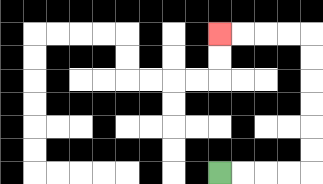{'start': '[9, 7]', 'end': '[9, 1]', 'path_directions': 'R,R,R,R,U,U,U,U,U,U,L,L,L,L', 'path_coordinates': '[[9, 7], [10, 7], [11, 7], [12, 7], [13, 7], [13, 6], [13, 5], [13, 4], [13, 3], [13, 2], [13, 1], [12, 1], [11, 1], [10, 1], [9, 1]]'}